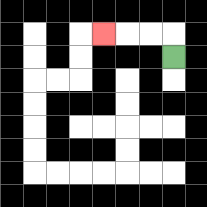{'start': '[7, 2]', 'end': '[4, 1]', 'path_directions': 'U,L,L,L', 'path_coordinates': '[[7, 2], [7, 1], [6, 1], [5, 1], [4, 1]]'}